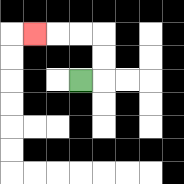{'start': '[3, 3]', 'end': '[1, 1]', 'path_directions': 'R,U,U,L,L,L', 'path_coordinates': '[[3, 3], [4, 3], [4, 2], [4, 1], [3, 1], [2, 1], [1, 1]]'}